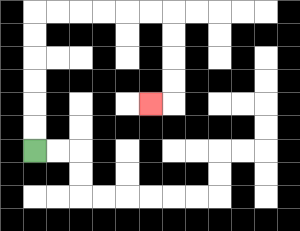{'start': '[1, 6]', 'end': '[6, 4]', 'path_directions': 'U,U,U,U,U,U,R,R,R,R,R,R,D,D,D,D,L', 'path_coordinates': '[[1, 6], [1, 5], [1, 4], [1, 3], [1, 2], [1, 1], [1, 0], [2, 0], [3, 0], [4, 0], [5, 0], [6, 0], [7, 0], [7, 1], [7, 2], [7, 3], [7, 4], [6, 4]]'}